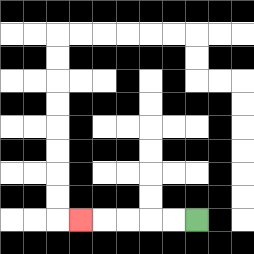{'start': '[8, 9]', 'end': '[3, 9]', 'path_directions': 'L,L,L,L,L', 'path_coordinates': '[[8, 9], [7, 9], [6, 9], [5, 9], [4, 9], [3, 9]]'}